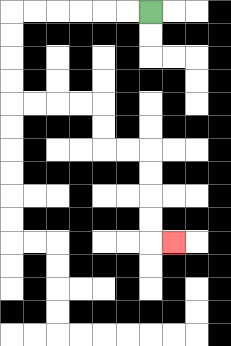{'start': '[6, 0]', 'end': '[7, 10]', 'path_directions': 'L,L,L,L,L,L,D,D,D,D,R,R,R,R,D,D,R,R,D,D,D,D,R', 'path_coordinates': '[[6, 0], [5, 0], [4, 0], [3, 0], [2, 0], [1, 0], [0, 0], [0, 1], [0, 2], [0, 3], [0, 4], [1, 4], [2, 4], [3, 4], [4, 4], [4, 5], [4, 6], [5, 6], [6, 6], [6, 7], [6, 8], [6, 9], [6, 10], [7, 10]]'}